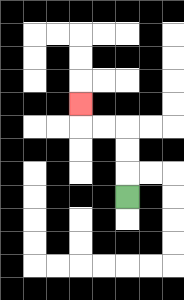{'start': '[5, 8]', 'end': '[3, 4]', 'path_directions': 'U,U,U,L,L,U', 'path_coordinates': '[[5, 8], [5, 7], [5, 6], [5, 5], [4, 5], [3, 5], [3, 4]]'}